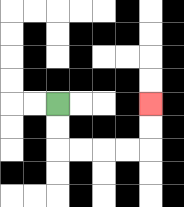{'start': '[2, 4]', 'end': '[6, 4]', 'path_directions': 'D,D,R,R,R,R,U,U', 'path_coordinates': '[[2, 4], [2, 5], [2, 6], [3, 6], [4, 6], [5, 6], [6, 6], [6, 5], [6, 4]]'}